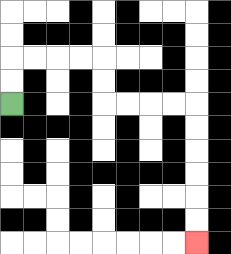{'start': '[0, 4]', 'end': '[8, 10]', 'path_directions': 'U,U,R,R,R,R,D,D,R,R,R,R,D,D,D,D,D,D', 'path_coordinates': '[[0, 4], [0, 3], [0, 2], [1, 2], [2, 2], [3, 2], [4, 2], [4, 3], [4, 4], [5, 4], [6, 4], [7, 4], [8, 4], [8, 5], [8, 6], [8, 7], [8, 8], [8, 9], [8, 10]]'}